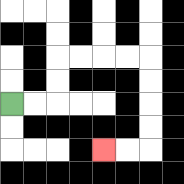{'start': '[0, 4]', 'end': '[4, 6]', 'path_directions': 'R,R,U,U,R,R,R,R,D,D,D,D,L,L', 'path_coordinates': '[[0, 4], [1, 4], [2, 4], [2, 3], [2, 2], [3, 2], [4, 2], [5, 2], [6, 2], [6, 3], [6, 4], [6, 5], [6, 6], [5, 6], [4, 6]]'}